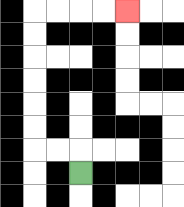{'start': '[3, 7]', 'end': '[5, 0]', 'path_directions': 'U,L,L,U,U,U,U,U,U,R,R,R,R', 'path_coordinates': '[[3, 7], [3, 6], [2, 6], [1, 6], [1, 5], [1, 4], [1, 3], [1, 2], [1, 1], [1, 0], [2, 0], [3, 0], [4, 0], [5, 0]]'}